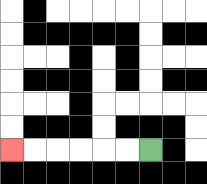{'start': '[6, 6]', 'end': '[0, 6]', 'path_directions': 'L,L,L,L,L,L', 'path_coordinates': '[[6, 6], [5, 6], [4, 6], [3, 6], [2, 6], [1, 6], [0, 6]]'}